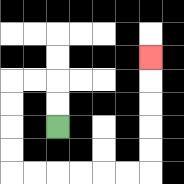{'start': '[2, 5]', 'end': '[6, 2]', 'path_directions': 'U,U,L,L,D,D,D,D,R,R,R,R,R,R,U,U,U,U,U', 'path_coordinates': '[[2, 5], [2, 4], [2, 3], [1, 3], [0, 3], [0, 4], [0, 5], [0, 6], [0, 7], [1, 7], [2, 7], [3, 7], [4, 7], [5, 7], [6, 7], [6, 6], [6, 5], [6, 4], [6, 3], [6, 2]]'}